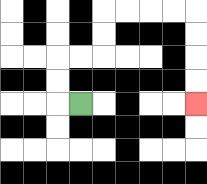{'start': '[3, 4]', 'end': '[8, 4]', 'path_directions': 'L,U,U,R,R,U,U,R,R,R,R,D,D,D,D', 'path_coordinates': '[[3, 4], [2, 4], [2, 3], [2, 2], [3, 2], [4, 2], [4, 1], [4, 0], [5, 0], [6, 0], [7, 0], [8, 0], [8, 1], [8, 2], [8, 3], [8, 4]]'}